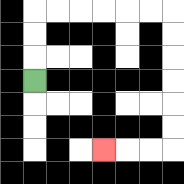{'start': '[1, 3]', 'end': '[4, 6]', 'path_directions': 'U,U,U,R,R,R,R,R,R,D,D,D,D,D,D,L,L,L', 'path_coordinates': '[[1, 3], [1, 2], [1, 1], [1, 0], [2, 0], [3, 0], [4, 0], [5, 0], [6, 0], [7, 0], [7, 1], [7, 2], [7, 3], [7, 4], [7, 5], [7, 6], [6, 6], [5, 6], [4, 6]]'}